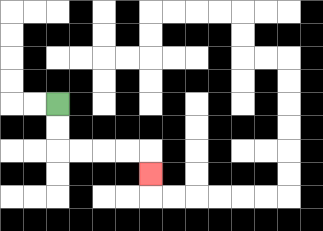{'start': '[2, 4]', 'end': '[6, 7]', 'path_directions': 'D,D,R,R,R,R,D', 'path_coordinates': '[[2, 4], [2, 5], [2, 6], [3, 6], [4, 6], [5, 6], [6, 6], [6, 7]]'}